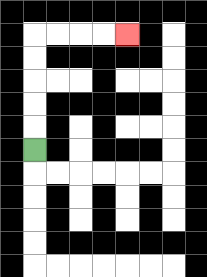{'start': '[1, 6]', 'end': '[5, 1]', 'path_directions': 'U,U,U,U,U,R,R,R,R', 'path_coordinates': '[[1, 6], [1, 5], [1, 4], [1, 3], [1, 2], [1, 1], [2, 1], [3, 1], [4, 1], [5, 1]]'}